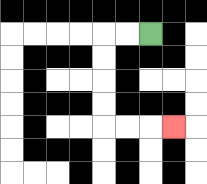{'start': '[6, 1]', 'end': '[7, 5]', 'path_directions': 'L,L,D,D,D,D,R,R,R', 'path_coordinates': '[[6, 1], [5, 1], [4, 1], [4, 2], [4, 3], [4, 4], [4, 5], [5, 5], [6, 5], [7, 5]]'}